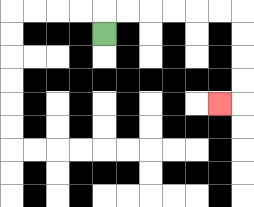{'start': '[4, 1]', 'end': '[9, 4]', 'path_directions': 'U,R,R,R,R,R,R,D,D,D,D,L', 'path_coordinates': '[[4, 1], [4, 0], [5, 0], [6, 0], [7, 0], [8, 0], [9, 0], [10, 0], [10, 1], [10, 2], [10, 3], [10, 4], [9, 4]]'}